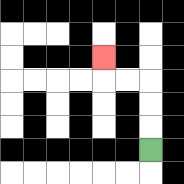{'start': '[6, 6]', 'end': '[4, 2]', 'path_directions': 'U,U,U,L,L,U', 'path_coordinates': '[[6, 6], [6, 5], [6, 4], [6, 3], [5, 3], [4, 3], [4, 2]]'}